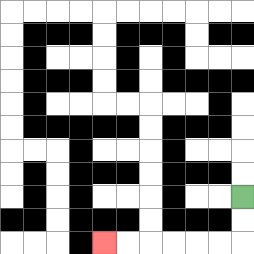{'start': '[10, 8]', 'end': '[4, 10]', 'path_directions': 'D,D,L,L,L,L,L,L', 'path_coordinates': '[[10, 8], [10, 9], [10, 10], [9, 10], [8, 10], [7, 10], [6, 10], [5, 10], [4, 10]]'}